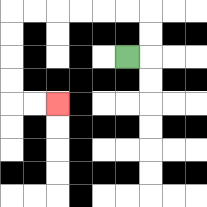{'start': '[5, 2]', 'end': '[2, 4]', 'path_directions': 'R,U,U,L,L,L,L,L,L,D,D,D,D,R,R', 'path_coordinates': '[[5, 2], [6, 2], [6, 1], [6, 0], [5, 0], [4, 0], [3, 0], [2, 0], [1, 0], [0, 0], [0, 1], [0, 2], [0, 3], [0, 4], [1, 4], [2, 4]]'}